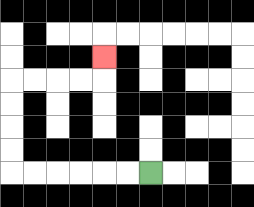{'start': '[6, 7]', 'end': '[4, 2]', 'path_directions': 'L,L,L,L,L,L,U,U,U,U,R,R,R,R,U', 'path_coordinates': '[[6, 7], [5, 7], [4, 7], [3, 7], [2, 7], [1, 7], [0, 7], [0, 6], [0, 5], [0, 4], [0, 3], [1, 3], [2, 3], [3, 3], [4, 3], [4, 2]]'}